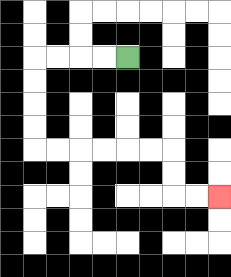{'start': '[5, 2]', 'end': '[9, 8]', 'path_directions': 'L,L,L,L,D,D,D,D,R,R,R,R,R,R,D,D,R,R', 'path_coordinates': '[[5, 2], [4, 2], [3, 2], [2, 2], [1, 2], [1, 3], [1, 4], [1, 5], [1, 6], [2, 6], [3, 6], [4, 6], [5, 6], [6, 6], [7, 6], [7, 7], [7, 8], [8, 8], [9, 8]]'}